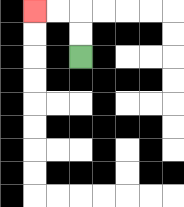{'start': '[3, 2]', 'end': '[1, 0]', 'path_directions': 'U,U,L,L', 'path_coordinates': '[[3, 2], [3, 1], [3, 0], [2, 0], [1, 0]]'}